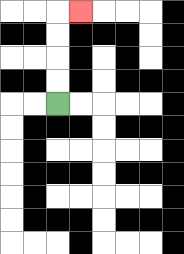{'start': '[2, 4]', 'end': '[3, 0]', 'path_directions': 'U,U,U,U,R', 'path_coordinates': '[[2, 4], [2, 3], [2, 2], [2, 1], [2, 0], [3, 0]]'}